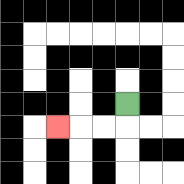{'start': '[5, 4]', 'end': '[2, 5]', 'path_directions': 'D,L,L,L', 'path_coordinates': '[[5, 4], [5, 5], [4, 5], [3, 5], [2, 5]]'}